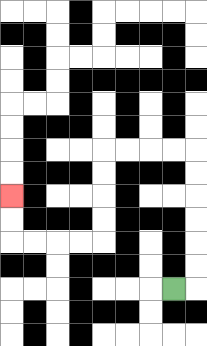{'start': '[7, 12]', 'end': '[0, 8]', 'path_directions': 'R,U,U,U,U,U,U,L,L,L,L,D,D,D,D,L,L,L,L,U,U', 'path_coordinates': '[[7, 12], [8, 12], [8, 11], [8, 10], [8, 9], [8, 8], [8, 7], [8, 6], [7, 6], [6, 6], [5, 6], [4, 6], [4, 7], [4, 8], [4, 9], [4, 10], [3, 10], [2, 10], [1, 10], [0, 10], [0, 9], [0, 8]]'}